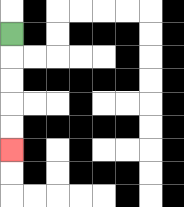{'start': '[0, 1]', 'end': '[0, 6]', 'path_directions': 'D,D,D,D,D', 'path_coordinates': '[[0, 1], [0, 2], [0, 3], [0, 4], [0, 5], [0, 6]]'}